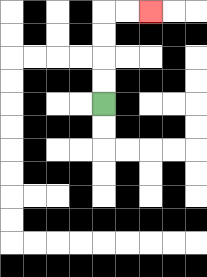{'start': '[4, 4]', 'end': '[6, 0]', 'path_directions': 'U,U,U,U,R,R', 'path_coordinates': '[[4, 4], [4, 3], [4, 2], [4, 1], [4, 0], [5, 0], [6, 0]]'}